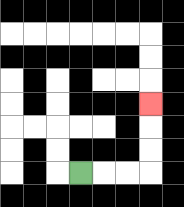{'start': '[3, 7]', 'end': '[6, 4]', 'path_directions': 'R,R,R,U,U,U', 'path_coordinates': '[[3, 7], [4, 7], [5, 7], [6, 7], [6, 6], [6, 5], [6, 4]]'}